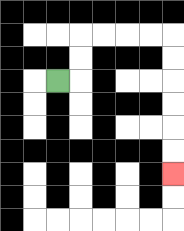{'start': '[2, 3]', 'end': '[7, 7]', 'path_directions': 'R,U,U,R,R,R,R,D,D,D,D,D,D', 'path_coordinates': '[[2, 3], [3, 3], [3, 2], [3, 1], [4, 1], [5, 1], [6, 1], [7, 1], [7, 2], [7, 3], [7, 4], [7, 5], [7, 6], [7, 7]]'}